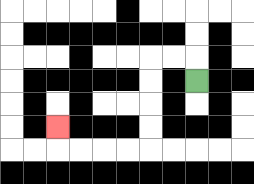{'start': '[8, 3]', 'end': '[2, 5]', 'path_directions': 'U,L,L,D,D,D,D,L,L,L,L,U', 'path_coordinates': '[[8, 3], [8, 2], [7, 2], [6, 2], [6, 3], [6, 4], [6, 5], [6, 6], [5, 6], [4, 6], [3, 6], [2, 6], [2, 5]]'}